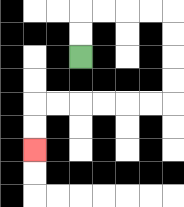{'start': '[3, 2]', 'end': '[1, 6]', 'path_directions': 'U,U,R,R,R,R,D,D,D,D,L,L,L,L,L,L,D,D', 'path_coordinates': '[[3, 2], [3, 1], [3, 0], [4, 0], [5, 0], [6, 0], [7, 0], [7, 1], [7, 2], [7, 3], [7, 4], [6, 4], [5, 4], [4, 4], [3, 4], [2, 4], [1, 4], [1, 5], [1, 6]]'}